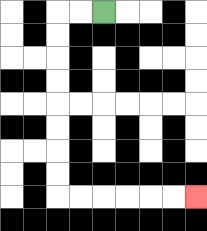{'start': '[4, 0]', 'end': '[8, 8]', 'path_directions': 'L,L,D,D,D,D,D,D,D,D,R,R,R,R,R,R', 'path_coordinates': '[[4, 0], [3, 0], [2, 0], [2, 1], [2, 2], [2, 3], [2, 4], [2, 5], [2, 6], [2, 7], [2, 8], [3, 8], [4, 8], [5, 8], [6, 8], [7, 8], [8, 8]]'}